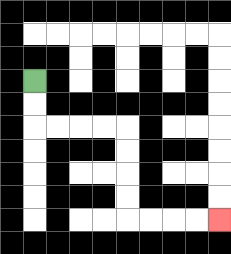{'start': '[1, 3]', 'end': '[9, 9]', 'path_directions': 'D,D,R,R,R,R,D,D,D,D,R,R,R,R', 'path_coordinates': '[[1, 3], [1, 4], [1, 5], [2, 5], [3, 5], [4, 5], [5, 5], [5, 6], [5, 7], [5, 8], [5, 9], [6, 9], [7, 9], [8, 9], [9, 9]]'}